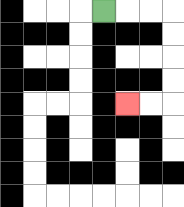{'start': '[4, 0]', 'end': '[5, 4]', 'path_directions': 'R,R,R,D,D,D,D,L,L', 'path_coordinates': '[[4, 0], [5, 0], [6, 0], [7, 0], [7, 1], [7, 2], [7, 3], [7, 4], [6, 4], [5, 4]]'}